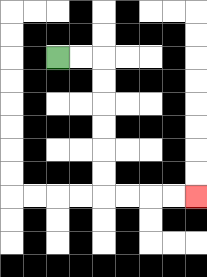{'start': '[2, 2]', 'end': '[8, 8]', 'path_directions': 'R,R,D,D,D,D,D,D,R,R,R,R', 'path_coordinates': '[[2, 2], [3, 2], [4, 2], [4, 3], [4, 4], [4, 5], [4, 6], [4, 7], [4, 8], [5, 8], [6, 8], [7, 8], [8, 8]]'}